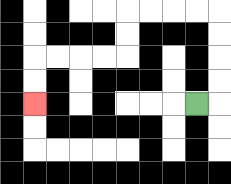{'start': '[8, 4]', 'end': '[1, 4]', 'path_directions': 'R,U,U,U,U,L,L,L,L,D,D,L,L,L,L,D,D', 'path_coordinates': '[[8, 4], [9, 4], [9, 3], [9, 2], [9, 1], [9, 0], [8, 0], [7, 0], [6, 0], [5, 0], [5, 1], [5, 2], [4, 2], [3, 2], [2, 2], [1, 2], [1, 3], [1, 4]]'}